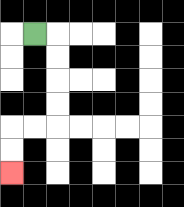{'start': '[1, 1]', 'end': '[0, 7]', 'path_directions': 'R,D,D,D,D,L,L,D,D', 'path_coordinates': '[[1, 1], [2, 1], [2, 2], [2, 3], [2, 4], [2, 5], [1, 5], [0, 5], [0, 6], [0, 7]]'}